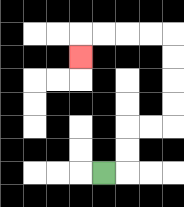{'start': '[4, 7]', 'end': '[3, 2]', 'path_directions': 'R,U,U,R,R,U,U,U,U,L,L,L,L,D', 'path_coordinates': '[[4, 7], [5, 7], [5, 6], [5, 5], [6, 5], [7, 5], [7, 4], [7, 3], [7, 2], [7, 1], [6, 1], [5, 1], [4, 1], [3, 1], [3, 2]]'}